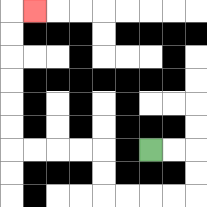{'start': '[6, 6]', 'end': '[1, 0]', 'path_directions': 'R,R,D,D,L,L,L,L,U,U,L,L,L,L,U,U,U,U,U,U,R', 'path_coordinates': '[[6, 6], [7, 6], [8, 6], [8, 7], [8, 8], [7, 8], [6, 8], [5, 8], [4, 8], [4, 7], [4, 6], [3, 6], [2, 6], [1, 6], [0, 6], [0, 5], [0, 4], [0, 3], [0, 2], [0, 1], [0, 0], [1, 0]]'}